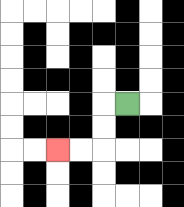{'start': '[5, 4]', 'end': '[2, 6]', 'path_directions': 'L,D,D,L,L', 'path_coordinates': '[[5, 4], [4, 4], [4, 5], [4, 6], [3, 6], [2, 6]]'}